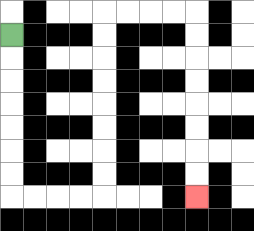{'start': '[0, 1]', 'end': '[8, 8]', 'path_directions': 'D,D,D,D,D,D,D,R,R,R,R,U,U,U,U,U,U,U,U,R,R,R,R,D,D,D,D,D,D,D,D', 'path_coordinates': '[[0, 1], [0, 2], [0, 3], [0, 4], [0, 5], [0, 6], [0, 7], [0, 8], [1, 8], [2, 8], [3, 8], [4, 8], [4, 7], [4, 6], [4, 5], [4, 4], [4, 3], [4, 2], [4, 1], [4, 0], [5, 0], [6, 0], [7, 0], [8, 0], [8, 1], [8, 2], [8, 3], [8, 4], [8, 5], [8, 6], [8, 7], [8, 8]]'}